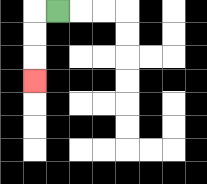{'start': '[2, 0]', 'end': '[1, 3]', 'path_directions': 'L,D,D,D', 'path_coordinates': '[[2, 0], [1, 0], [1, 1], [1, 2], [1, 3]]'}